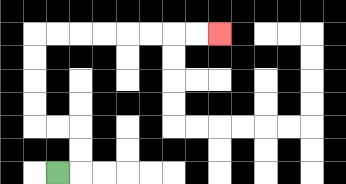{'start': '[2, 7]', 'end': '[9, 1]', 'path_directions': 'R,U,U,L,L,U,U,U,U,R,R,R,R,R,R,R,R', 'path_coordinates': '[[2, 7], [3, 7], [3, 6], [3, 5], [2, 5], [1, 5], [1, 4], [1, 3], [1, 2], [1, 1], [2, 1], [3, 1], [4, 1], [5, 1], [6, 1], [7, 1], [8, 1], [9, 1]]'}